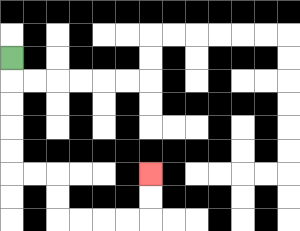{'start': '[0, 2]', 'end': '[6, 7]', 'path_directions': 'D,D,D,D,D,R,R,D,D,R,R,R,R,U,U', 'path_coordinates': '[[0, 2], [0, 3], [0, 4], [0, 5], [0, 6], [0, 7], [1, 7], [2, 7], [2, 8], [2, 9], [3, 9], [4, 9], [5, 9], [6, 9], [6, 8], [6, 7]]'}